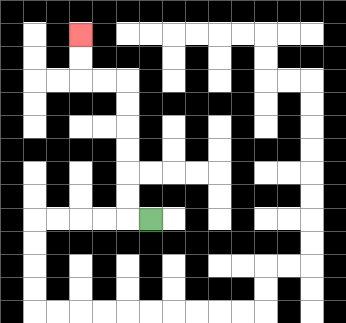{'start': '[6, 9]', 'end': '[3, 1]', 'path_directions': 'L,U,U,U,U,U,U,L,L,U,U', 'path_coordinates': '[[6, 9], [5, 9], [5, 8], [5, 7], [5, 6], [5, 5], [5, 4], [5, 3], [4, 3], [3, 3], [3, 2], [3, 1]]'}